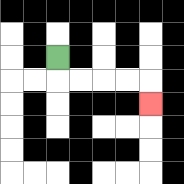{'start': '[2, 2]', 'end': '[6, 4]', 'path_directions': 'D,R,R,R,R,D', 'path_coordinates': '[[2, 2], [2, 3], [3, 3], [4, 3], [5, 3], [6, 3], [6, 4]]'}